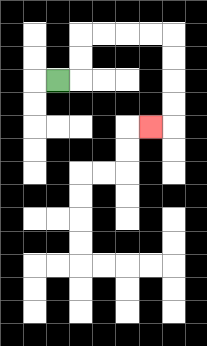{'start': '[2, 3]', 'end': '[6, 5]', 'path_directions': 'R,U,U,R,R,R,R,D,D,D,D,L', 'path_coordinates': '[[2, 3], [3, 3], [3, 2], [3, 1], [4, 1], [5, 1], [6, 1], [7, 1], [7, 2], [7, 3], [7, 4], [7, 5], [6, 5]]'}